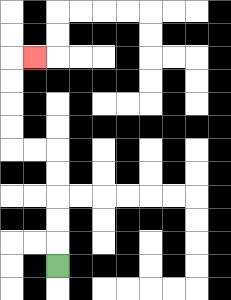{'start': '[2, 11]', 'end': '[1, 2]', 'path_directions': 'U,U,U,U,U,L,L,U,U,U,U,R', 'path_coordinates': '[[2, 11], [2, 10], [2, 9], [2, 8], [2, 7], [2, 6], [1, 6], [0, 6], [0, 5], [0, 4], [0, 3], [0, 2], [1, 2]]'}